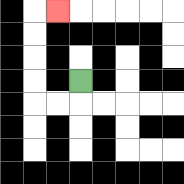{'start': '[3, 3]', 'end': '[2, 0]', 'path_directions': 'D,L,L,U,U,U,U,R', 'path_coordinates': '[[3, 3], [3, 4], [2, 4], [1, 4], [1, 3], [1, 2], [1, 1], [1, 0], [2, 0]]'}